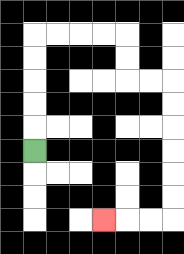{'start': '[1, 6]', 'end': '[4, 9]', 'path_directions': 'U,U,U,U,U,R,R,R,R,D,D,R,R,D,D,D,D,D,D,L,L,L', 'path_coordinates': '[[1, 6], [1, 5], [1, 4], [1, 3], [1, 2], [1, 1], [2, 1], [3, 1], [4, 1], [5, 1], [5, 2], [5, 3], [6, 3], [7, 3], [7, 4], [7, 5], [7, 6], [7, 7], [7, 8], [7, 9], [6, 9], [5, 9], [4, 9]]'}